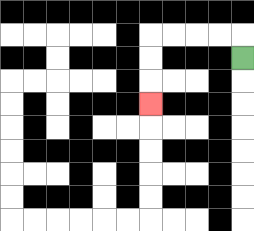{'start': '[10, 2]', 'end': '[6, 4]', 'path_directions': 'U,L,L,L,L,D,D,D', 'path_coordinates': '[[10, 2], [10, 1], [9, 1], [8, 1], [7, 1], [6, 1], [6, 2], [6, 3], [6, 4]]'}